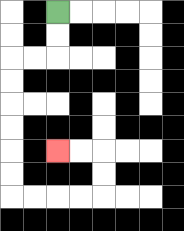{'start': '[2, 0]', 'end': '[2, 6]', 'path_directions': 'D,D,L,L,D,D,D,D,D,D,R,R,R,R,U,U,L,L', 'path_coordinates': '[[2, 0], [2, 1], [2, 2], [1, 2], [0, 2], [0, 3], [0, 4], [0, 5], [0, 6], [0, 7], [0, 8], [1, 8], [2, 8], [3, 8], [4, 8], [4, 7], [4, 6], [3, 6], [2, 6]]'}